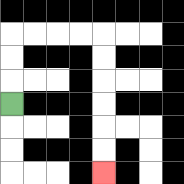{'start': '[0, 4]', 'end': '[4, 7]', 'path_directions': 'U,U,U,R,R,R,R,D,D,D,D,D,D', 'path_coordinates': '[[0, 4], [0, 3], [0, 2], [0, 1], [1, 1], [2, 1], [3, 1], [4, 1], [4, 2], [4, 3], [4, 4], [4, 5], [4, 6], [4, 7]]'}